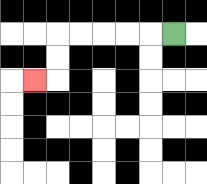{'start': '[7, 1]', 'end': '[1, 3]', 'path_directions': 'L,L,L,L,L,D,D,L', 'path_coordinates': '[[7, 1], [6, 1], [5, 1], [4, 1], [3, 1], [2, 1], [2, 2], [2, 3], [1, 3]]'}